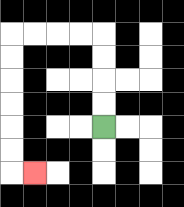{'start': '[4, 5]', 'end': '[1, 7]', 'path_directions': 'U,U,U,U,L,L,L,L,D,D,D,D,D,D,R', 'path_coordinates': '[[4, 5], [4, 4], [4, 3], [4, 2], [4, 1], [3, 1], [2, 1], [1, 1], [0, 1], [0, 2], [0, 3], [0, 4], [0, 5], [0, 6], [0, 7], [1, 7]]'}